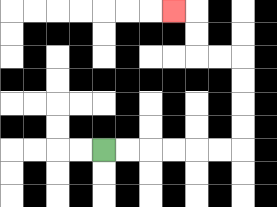{'start': '[4, 6]', 'end': '[7, 0]', 'path_directions': 'R,R,R,R,R,R,U,U,U,U,L,L,U,U,L', 'path_coordinates': '[[4, 6], [5, 6], [6, 6], [7, 6], [8, 6], [9, 6], [10, 6], [10, 5], [10, 4], [10, 3], [10, 2], [9, 2], [8, 2], [8, 1], [8, 0], [7, 0]]'}